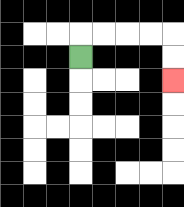{'start': '[3, 2]', 'end': '[7, 3]', 'path_directions': 'U,R,R,R,R,D,D', 'path_coordinates': '[[3, 2], [3, 1], [4, 1], [5, 1], [6, 1], [7, 1], [7, 2], [7, 3]]'}